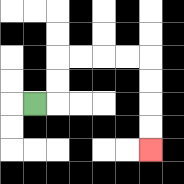{'start': '[1, 4]', 'end': '[6, 6]', 'path_directions': 'R,U,U,R,R,R,R,D,D,D,D', 'path_coordinates': '[[1, 4], [2, 4], [2, 3], [2, 2], [3, 2], [4, 2], [5, 2], [6, 2], [6, 3], [6, 4], [6, 5], [6, 6]]'}